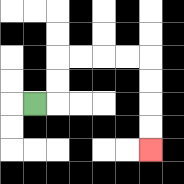{'start': '[1, 4]', 'end': '[6, 6]', 'path_directions': 'R,U,U,R,R,R,R,D,D,D,D', 'path_coordinates': '[[1, 4], [2, 4], [2, 3], [2, 2], [3, 2], [4, 2], [5, 2], [6, 2], [6, 3], [6, 4], [6, 5], [6, 6]]'}